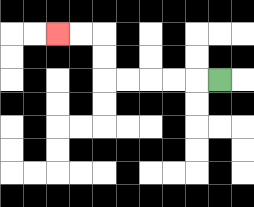{'start': '[9, 3]', 'end': '[2, 1]', 'path_directions': 'L,L,L,L,L,U,U,L,L', 'path_coordinates': '[[9, 3], [8, 3], [7, 3], [6, 3], [5, 3], [4, 3], [4, 2], [4, 1], [3, 1], [2, 1]]'}